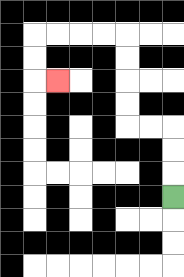{'start': '[7, 8]', 'end': '[2, 3]', 'path_directions': 'U,U,U,L,L,U,U,U,U,L,L,L,L,D,D,R', 'path_coordinates': '[[7, 8], [7, 7], [7, 6], [7, 5], [6, 5], [5, 5], [5, 4], [5, 3], [5, 2], [5, 1], [4, 1], [3, 1], [2, 1], [1, 1], [1, 2], [1, 3], [2, 3]]'}